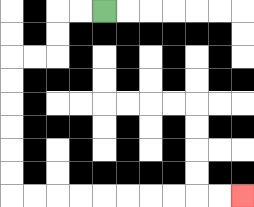{'start': '[4, 0]', 'end': '[10, 8]', 'path_directions': 'L,L,D,D,L,L,D,D,D,D,D,D,R,R,R,R,R,R,R,R,R,R', 'path_coordinates': '[[4, 0], [3, 0], [2, 0], [2, 1], [2, 2], [1, 2], [0, 2], [0, 3], [0, 4], [0, 5], [0, 6], [0, 7], [0, 8], [1, 8], [2, 8], [3, 8], [4, 8], [5, 8], [6, 8], [7, 8], [8, 8], [9, 8], [10, 8]]'}